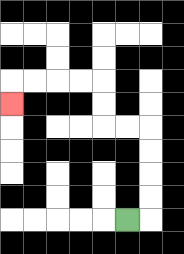{'start': '[5, 9]', 'end': '[0, 4]', 'path_directions': 'R,U,U,U,U,L,L,U,U,L,L,L,L,D', 'path_coordinates': '[[5, 9], [6, 9], [6, 8], [6, 7], [6, 6], [6, 5], [5, 5], [4, 5], [4, 4], [4, 3], [3, 3], [2, 3], [1, 3], [0, 3], [0, 4]]'}